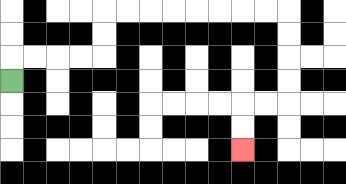{'start': '[0, 3]', 'end': '[10, 6]', 'path_directions': 'U,R,R,R,R,U,U,R,R,R,R,R,R,R,R,D,D,D,D,L,L,D,D', 'path_coordinates': '[[0, 3], [0, 2], [1, 2], [2, 2], [3, 2], [4, 2], [4, 1], [4, 0], [5, 0], [6, 0], [7, 0], [8, 0], [9, 0], [10, 0], [11, 0], [12, 0], [12, 1], [12, 2], [12, 3], [12, 4], [11, 4], [10, 4], [10, 5], [10, 6]]'}